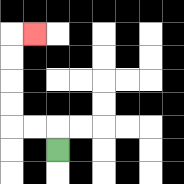{'start': '[2, 6]', 'end': '[1, 1]', 'path_directions': 'U,L,L,U,U,U,U,R', 'path_coordinates': '[[2, 6], [2, 5], [1, 5], [0, 5], [0, 4], [0, 3], [0, 2], [0, 1], [1, 1]]'}